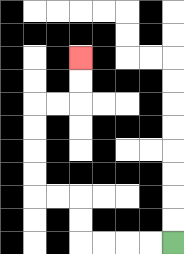{'start': '[7, 10]', 'end': '[3, 2]', 'path_directions': 'L,L,L,L,U,U,L,L,U,U,U,U,R,R,U,U', 'path_coordinates': '[[7, 10], [6, 10], [5, 10], [4, 10], [3, 10], [3, 9], [3, 8], [2, 8], [1, 8], [1, 7], [1, 6], [1, 5], [1, 4], [2, 4], [3, 4], [3, 3], [3, 2]]'}